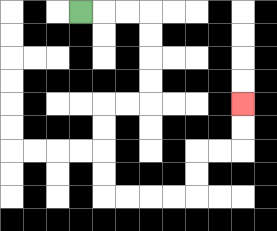{'start': '[3, 0]', 'end': '[10, 4]', 'path_directions': 'R,R,R,D,D,D,D,L,L,D,D,D,D,R,R,R,R,U,U,R,R,U,U', 'path_coordinates': '[[3, 0], [4, 0], [5, 0], [6, 0], [6, 1], [6, 2], [6, 3], [6, 4], [5, 4], [4, 4], [4, 5], [4, 6], [4, 7], [4, 8], [5, 8], [6, 8], [7, 8], [8, 8], [8, 7], [8, 6], [9, 6], [10, 6], [10, 5], [10, 4]]'}